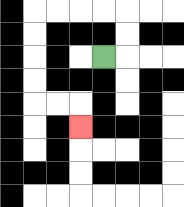{'start': '[4, 2]', 'end': '[3, 5]', 'path_directions': 'R,U,U,L,L,L,L,D,D,D,D,R,R,D', 'path_coordinates': '[[4, 2], [5, 2], [5, 1], [5, 0], [4, 0], [3, 0], [2, 0], [1, 0], [1, 1], [1, 2], [1, 3], [1, 4], [2, 4], [3, 4], [3, 5]]'}